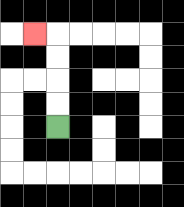{'start': '[2, 5]', 'end': '[1, 1]', 'path_directions': 'U,U,U,U,L', 'path_coordinates': '[[2, 5], [2, 4], [2, 3], [2, 2], [2, 1], [1, 1]]'}